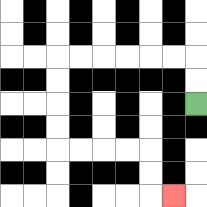{'start': '[8, 4]', 'end': '[7, 8]', 'path_directions': 'U,U,L,L,L,L,L,L,D,D,D,D,R,R,R,R,D,D,R', 'path_coordinates': '[[8, 4], [8, 3], [8, 2], [7, 2], [6, 2], [5, 2], [4, 2], [3, 2], [2, 2], [2, 3], [2, 4], [2, 5], [2, 6], [3, 6], [4, 6], [5, 6], [6, 6], [6, 7], [6, 8], [7, 8]]'}